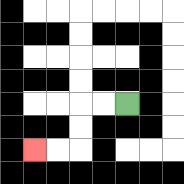{'start': '[5, 4]', 'end': '[1, 6]', 'path_directions': 'L,L,D,D,L,L', 'path_coordinates': '[[5, 4], [4, 4], [3, 4], [3, 5], [3, 6], [2, 6], [1, 6]]'}